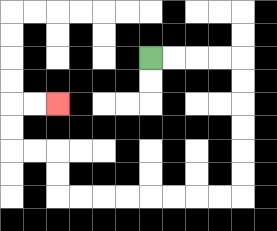{'start': '[6, 2]', 'end': '[2, 4]', 'path_directions': 'R,R,R,R,D,D,D,D,D,D,L,L,L,L,L,L,L,L,U,U,L,L,U,U,R,R', 'path_coordinates': '[[6, 2], [7, 2], [8, 2], [9, 2], [10, 2], [10, 3], [10, 4], [10, 5], [10, 6], [10, 7], [10, 8], [9, 8], [8, 8], [7, 8], [6, 8], [5, 8], [4, 8], [3, 8], [2, 8], [2, 7], [2, 6], [1, 6], [0, 6], [0, 5], [0, 4], [1, 4], [2, 4]]'}